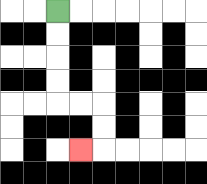{'start': '[2, 0]', 'end': '[3, 6]', 'path_directions': 'D,D,D,D,R,R,D,D,L', 'path_coordinates': '[[2, 0], [2, 1], [2, 2], [2, 3], [2, 4], [3, 4], [4, 4], [4, 5], [4, 6], [3, 6]]'}